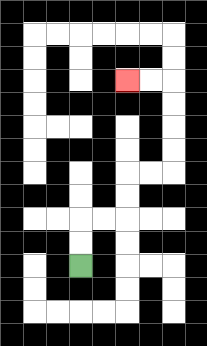{'start': '[3, 11]', 'end': '[5, 3]', 'path_directions': 'U,U,R,R,U,U,R,R,U,U,U,U,L,L', 'path_coordinates': '[[3, 11], [3, 10], [3, 9], [4, 9], [5, 9], [5, 8], [5, 7], [6, 7], [7, 7], [7, 6], [7, 5], [7, 4], [7, 3], [6, 3], [5, 3]]'}